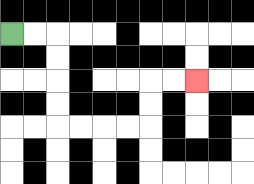{'start': '[0, 1]', 'end': '[8, 3]', 'path_directions': 'R,R,D,D,D,D,R,R,R,R,U,U,R,R', 'path_coordinates': '[[0, 1], [1, 1], [2, 1], [2, 2], [2, 3], [2, 4], [2, 5], [3, 5], [4, 5], [5, 5], [6, 5], [6, 4], [6, 3], [7, 3], [8, 3]]'}